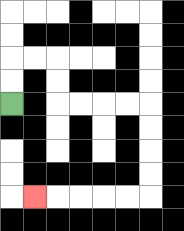{'start': '[0, 4]', 'end': '[1, 8]', 'path_directions': 'U,U,R,R,D,D,R,R,R,R,D,D,D,D,L,L,L,L,L', 'path_coordinates': '[[0, 4], [0, 3], [0, 2], [1, 2], [2, 2], [2, 3], [2, 4], [3, 4], [4, 4], [5, 4], [6, 4], [6, 5], [6, 6], [6, 7], [6, 8], [5, 8], [4, 8], [3, 8], [2, 8], [1, 8]]'}